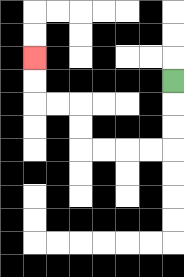{'start': '[7, 3]', 'end': '[1, 2]', 'path_directions': 'D,D,D,L,L,L,L,U,U,L,L,U,U', 'path_coordinates': '[[7, 3], [7, 4], [7, 5], [7, 6], [6, 6], [5, 6], [4, 6], [3, 6], [3, 5], [3, 4], [2, 4], [1, 4], [1, 3], [1, 2]]'}